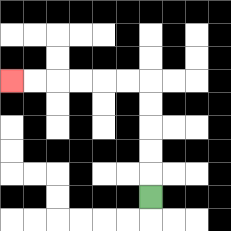{'start': '[6, 8]', 'end': '[0, 3]', 'path_directions': 'U,U,U,U,U,L,L,L,L,L,L', 'path_coordinates': '[[6, 8], [6, 7], [6, 6], [6, 5], [6, 4], [6, 3], [5, 3], [4, 3], [3, 3], [2, 3], [1, 3], [0, 3]]'}